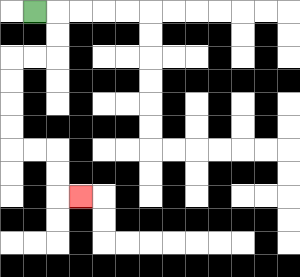{'start': '[1, 0]', 'end': '[3, 8]', 'path_directions': 'R,D,D,L,L,D,D,D,D,R,R,D,D,R', 'path_coordinates': '[[1, 0], [2, 0], [2, 1], [2, 2], [1, 2], [0, 2], [0, 3], [0, 4], [0, 5], [0, 6], [1, 6], [2, 6], [2, 7], [2, 8], [3, 8]]'}